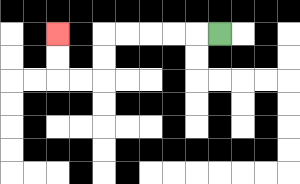{'start': '[9, 1]', 'end': '[2, 1]', 'path_directions': 'L,L,L,L,L,D,D,L,L,U,U', 'path_coordinates': '[[9, 1], [8, 1], [7, 1], [6, 1], [5, 1], [4, 1], [4, 2], [4, 3], [3, 3], [2, 3], [2, 2], [2, 1]]'}